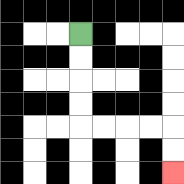{'start': '[3, 1]', 'end': '[7, 7]', 'path_directions': 'D,D,D,D,R,R,R,R,D,D', 'path_coordinates': '[[3, 1], [3, 2], [3, 3], [3, 4], [3, 5], [4, 5], [5, 5], [6, 5], [7, 5], [7, 6], [7, 7]]'}